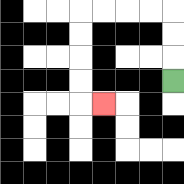{'start': '[7, 3]', 'end': '[4, 4]', 'path_directions': 'U,U,U,L,L,L,L,D,D,D,D,R', 'path_coordinates': '[[7, 3], [7, 2], [7, 1], [7, 0], [6, 0], [5, 0], [4, 0], [3, 0], [3, 1], [3, 2], [3, 3], [3, 4], [4, 4]]'}